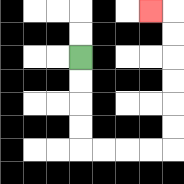{'start': '[3, 2]', 'end': '[6, 0]', 'path_directions': 'D,D,D,D,R,R,R,R,U,U,U,U,U,U,L', 'path_coordinates': '[[3, 2], [3, 3], [3, 4], [3, 5], [3, 6], [4, 6], [5, 6], [6, 6], [7, 6], [7, 5], [7, 4], [7, 3], [7, 2], [7, 1], [7, 0], [6, 0]]'}